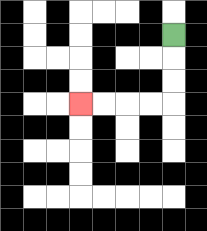{'start': '[7, 1]', 'end': '[3, 4]', 'path_directions': 'D,D,D,L,L,L,L', 'path_coordinates': '[[7, 1], [7, 2], [7, 3], [7, 4], [6, 4], [5, 4], [4, 4], [3, 4]]'}